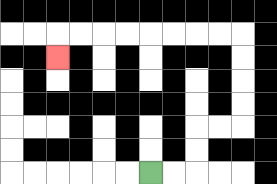{'start': '[6, 7]', 'end': '[2, 2]', 'path_directions': 'R,R,U,U,R,R,U,U,U,U,L,L,L,L,L,L,L,L,D', 'path_coordinates': '[[6, 7], [7, 7], [8, 7], [8, 6], [8, 5], [9, 5], [10, 5], [10, 4], [10, 3], [10, 2], [10, 1], [9, 1], [8, 1], [7, 1], [6, 1], [5, 1], [4, 1], [3, 1], [2, 1], [2, 2]]'}